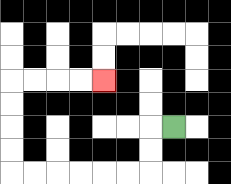{'start': '[7, 5]', 'end': '[4, 3]', 'path_directions': 'L,D,D,L,L,L,L,L,L,U,U,U,U,R,R,R,R', 'path_coordinates': '[[7, 5], [6, 5], [6, 6], [6, 7], [5, 7], [4, 7], [3, 7], [2, 7], [1, 7], [0, 7], [0, 6], [0, 5], [0, 4], [0, 3], [1, 3], [2, 3], [3, 3], [4, 3]]'}